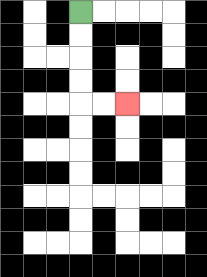{'start': '[3, 0]', 'end': '[5, 4]', 'path_directions': 'D,D,D,D,R,R', 'path_coordinates': '[[3, 0], [3, 1], [3, 2], [3, 3], [3, 4], [4, 4], [5, 4]]'}